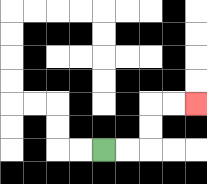{'start': '[4, 6]', 'end': '[8, 4]', 'path_directions': 'R,R,U,U,R,R', 'path_coordinates': '[[4, 6], [5, 6], [6, 6], [6, 5], [6, 4], [7, 4], [8, 4]]'}